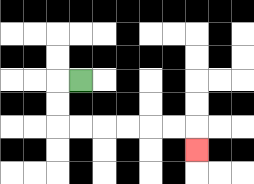{'start': '[3, 3]', 'end': '[8, 6]', 'path_directions': 'L,D,D,R,R,R,R,R,R,D', 'path_coordinates': '[[3, 3], [2, 3], [2, 4], [2, 5], [3, 5], [4, 5], [5, 5], [6, 5], [7, 5], [8, 5], [8, 6]]'}